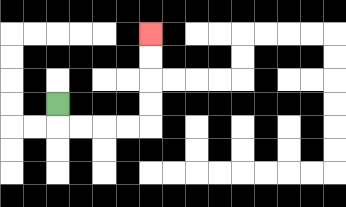{'start': '[2, 4]', 'end': '[6, 1]', 'path_directions': 'D,R,R,R,R,U,U,U,U', 'path_coordinates': '[[2, 4], [2, 5], [3, 5], [4, 5], [5, 5], [6, 5], [6, 4], [6, 3], [6, 2], [6, 1]]'}